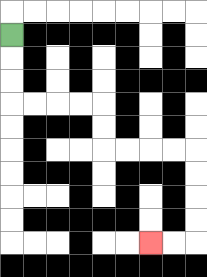{'start': '[0, 1]', 'end': '[6, 10]', 'path_directions': 'D,D,D,R,R,R,R,D,D,R,R,R,R,D,D,D,D,L,L', 'path_coordinates': '[[0, 1], [0, 2], [0, 3], [0, 4], [1, 4], [2, 4], [3, 4], [4, 4], [4, 5], [4, 6], [5, 6], [6, 6], [7, 6], [8, 6], [8, 7], [8, 8], [8, 9], [8, 10], [7, 10], [6, 10]]'}